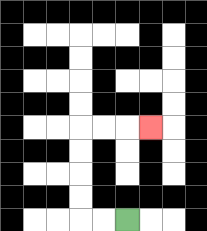{'start': '[5, 9]', 'end': '[6, 5]', 'path_directions': 'L,L,U,U,U,U,R,R,R', 'path_coordinates': '[[5, 9], [4, 9], [3, 9], [3, 8], [3, 7], [3, 6], [3, 5], [4, 5], [5, 5], [6, 5]]'}